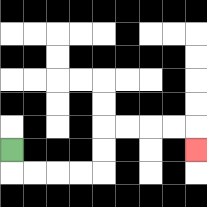{'start': '[0, 6]', 'end': '[8, 6]', 'path_directions': 'D,R,R,R,R,U,U,R,R,R,R,D', 'path_coordinates': '[[0, 6], [0, 7], [1, 7], [2, 7], [3, 7], [4, 7], [4, 6], [4, 5], [5, 5], [6, 5], [7, 5], [8, 5], [8, 6]]'}